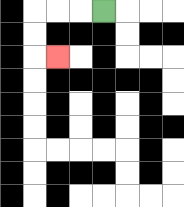{'start': '[4, 0]', 'end': '[2, 2]', 'path_directions': 'L,L,L,D,D,R', 'path_coordinates': '[[4, 0], [3, 0], [2, 0], [1, 0], [1, 1], [1, 2], [2, 2]]'}